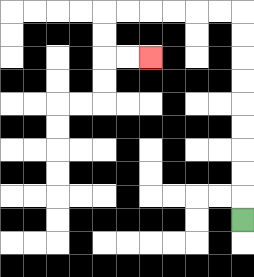{'start': '[10, 9]', 'end': '[6, 2]', 'path_directions': 'U,U,U,U,U,U,U,U,U,L,L,L,L,L,L,D,D,R,R', 'path_coordinates': '[[10, 9], [10, 8], [10, 7], [10, 6], [10, 5], [10, 4], [10, 3], [10, 2], [10, 1], [10, 0], [9, 0], [8, 0], [7, 0], [6, 0], [5, 0], [4, 0], [4, 1], [4, 2], [5, 2], [6, 2]]'}